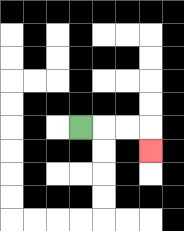{'start': '[3, 5]', 'end': '[6, 6]', 'path_directions': 'R,R,R,D', 'path_coordinates': '[[3, 5], [4, 5], [5, 5], [6, 5], [6, 6]]'}